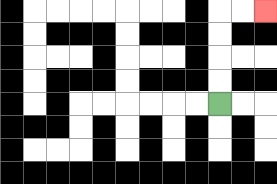{'start': '[9, 4]', 'end': '[11, 0]', 'path_directions': 'U,U,U,U,R,R', 'path_coordinates': '[[9, 4], [9, 3], [9, 2], [9, 1], [9, 0], [10, 0], [11, 0]]'}